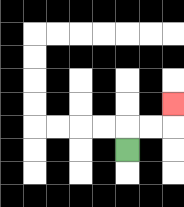{'start': '[5, 6]', 'end': '[7, 4]', 'path_directions': 'U,R,R,U', 'path_coordinates': '[[5, 6], [5, 5], [6, 5], [7, 5], [7, 4]]'}